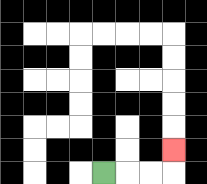{'start': '[4, 7]', 'end': '[7, 6]', 'path_directions': 'R,R,R,U', 'path_coordinates': '[[4, 7], [5, 7], [6, 7], [7, 7], [7, 6]]'}